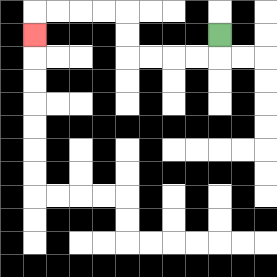{'start': '[9, 1]', 'end': '[1, 1]', 'path_directions': 'D,L,L,L,L,U,U,L,L,L,L,D', 'path_coordinates': '[[9, 1], [9, 2], [8, 2], [7, 2], [6, 2], [5, 2], [5, 1], [5, 0], [4, 0], [3, 0], [2, 0], [1, 0], [1, 1]]'}